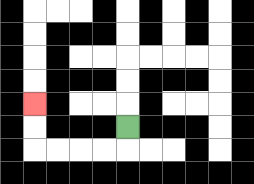{'start': '[5, 5]', 'end': '[1, 4]', 'path_directions': 'D,L,L,L,L,U,U', 'path_coordinates': '[[5, 5], [5, 6], [4, 6], [3, 6], [2, 6], [1, 6], [1, 5], [1, 4]]'}